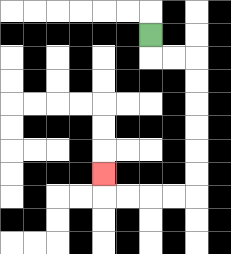{'start': '[6, 1]', 'end': '[4, 7]', 'path_directions': 'D,R,R,D,D,D,D,D,D,L,L,L,L,U', 'path_coordinates': '[[6, 1], [6, 2], [7, 2], [8, 2], [8, 3], [8, 4], [8, 5], [8, 6], [8, 7], [8, 8], [7, 8], [6, 8], [5, 8], [4, 8], [4, 7]]'}